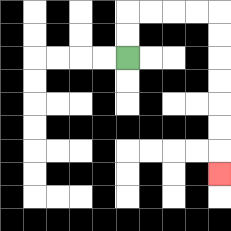{'start': '[5, 2]', 'end': '[9, 7]', 'path_directions': 'U,U,R,R,R,R,D,D,D,D,D,D,D', 'path_coordinates': '[[5, 2], [5, 1], [5, 0], [6, 0], [7, 0], [8, 0], [9, 0], [9, 1], [9, 2], [9, 3], [9, 4], [9, 5], [9, 6], [9, 7]]'}